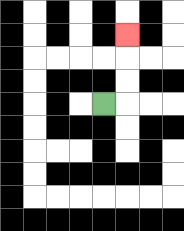{'start': '[4, 4]', 'end': '[5, 1]', 'path_directions': 'R,U,U,U', 'path_coordinates': '[[4, 4], [5, 4], [5, 3], [5, 2], [5, 1]]'}